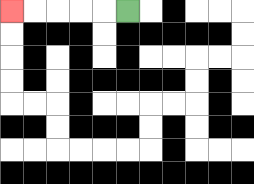{'start': '[5, 0]', 'end': '[0, 0]', 'path_directions': 'L,L,L,L,L', 'path_coordinates': '[[5, 0], [4, 0], [3, 0], [2, 0], [1, 0], [0, 0]]'}